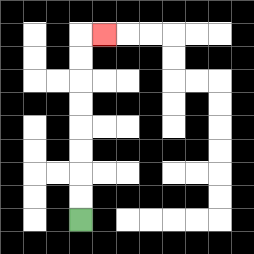{'start': '[3, 9]', 'end': '[4, 1]', 'path_directions': 'U,U,U,U,U,U,U,U,R', 'path_coordinates': '[[3, 9], [3, 8], [3, 7], [3, 6], [3, 5], [3, 4], [3, 3], [3, 2], [3, 1], [4, 1]]'}